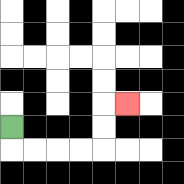{'start': '[0, 5]', 'end': '[5, 4]', 'path_directions': 'D,R,R,R,R,U,U,R', 'path_coordinates': '[[0, 5], [0, 6], [1, 6], [2, 6], [3, 6], [4, 6], [4, 5], [4, 4], [5, 4]]'}